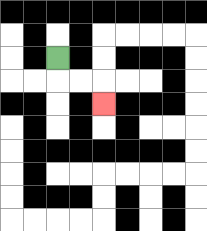{'start': '[2, 2]', 'end': '[4, 4]', 'path_directions': 'D,R,R,D', 'path_coordinates': '[[2, 2], [2, 3], [3, 3], [4, 3], [4, 4]]'}